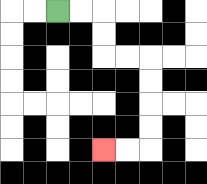{'start': '[2, 0]', 'end': '[4, 6]', 'path_directions': 'R,R,D,D,R,R,D,D,D,D,L,L', 'path_coordinates': '[[2, 0], [3, 0], [4, 0], [4, 1], [4, 2], [5, 2], [6, 2], [6, 3], [6, 4], [6, 5], [6, 6], [5, 6], [4, 6]]'}